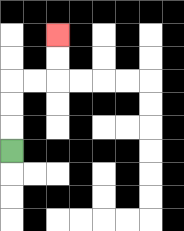{'start': '[0, 6]', 'end': '[2, 1]', 'path_directions': 'U,U,U,R,R,U,U', 'path_coordinates': '[[0, 6], [0, 5], [0, 4], [0, 3], [1, 3], [2, 3], [2, 2], [2, 1]]'}